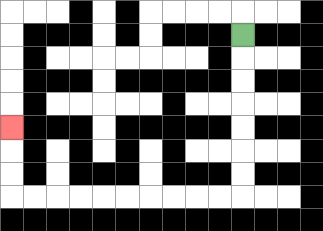{'start': '[10, 1]', 'end': '[0, 5]', 'path_directions': 'D,D,D,D,D,D,D,L,L,L,L,L,L,L,L,L,L,U,U,U', 'path_coordinates': '[[10, 1], [10, 2], [10, 3], [10, 4], [10, 5], [10, 6], [10, 7], [10, 8], [9, 8], [8, 8], [7, 8], [6, 8], [5, 8], [4, 8], [3, 8], [2, 8], [1, 8], [0, 8], [0, 7], [0, 6], [0, 5]]'}